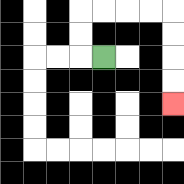{'start': '[4, 2]', 'end': '[7, 4]', 'path_directions': 'L,U,U,R,R,R,R,D,D,D,D', 'path_coordinates': '[[4, 2], [3, 2], [3, 1], [3, 0], [4, 0], [5, 0], [6, 0], [7, 0], [7, 1], [7, 2], [7, 3], [7, 4]]'}